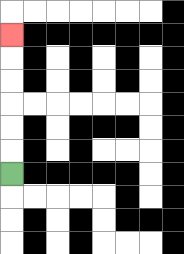{'start': '[0, 7]', 'end': '[0, 1]', 'path_directions': 'U,U,U,U,U,U', 'path_coordinates': '[[0, 7], [0, 6], [0, 5], [0, 4], [0, 3], [0, 2], [0, 1]]'}